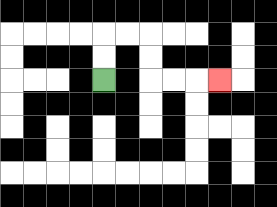{'start': '[4, 3]', 'end': '[9, 3]', 'path_directions': 'U,U,R,R,D,D,R,R,R', 'path_coordinates': '[[4, 3], [4, 2], [4, 1], [5, 1], [6, 1], [6, 2], [6, 3], [7, 3], [8, 3], [9, 3]]'}